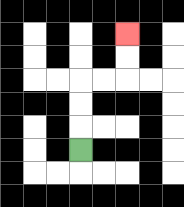{'start': '[3, 6]', 'end': '[5, 1]', 'path_directions': 'U,U,U,R,R,U,U', 'path_coordinates': '[[3, 6], [3, 5], [3, 4], [3, 3], [4, 3], [5, 3], [5, 2], [5, 1]]'}